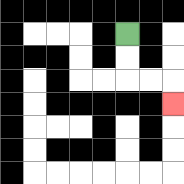{'start': '[5, 1]', 'end': '[7, 4]', 'path_directions': 'D,D,R,R,D', 'path_coordinates': '[[5, 1], [5, 2], [5, 3], [6, 3], [7, 3], [7, 4]]'}